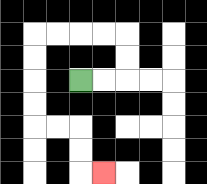{'start': '[3, 3]', 'end': '[4, 7]', 'path_directions': 'R,R,U,U,L,L,L,L,D,D,D,D,R,R,D,D,R', 'path_coordinates': '[[3, 3], [4, 3], [5, 3], [5, 2], [5, 1], [4, 1], [3, 1], [2, 1], [1, 1], [1, 2], [1, 3], [1, 4], [1, 5], [2, 5], [3, 5], [3, 6], [3, 7], [4, 7]]'}